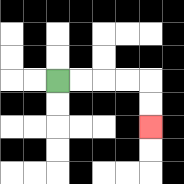{'start': '[2, 3]', 'end': '[6, 5]', 'path_directions': 'R,R,R,R,D,D', 'path_coordinates': '[[2, 3], [3, 3], [4, 3], [5, 3], [6, 3], [6, 4], [6, 5]]'}